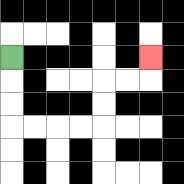{'start': '[0, 2]', 'end': '[6, 2]', 'path_directions': 'D,D,D,R,R,R,R,U,U,R,R,U', 'path_coordinates': '[[0, 2], [0, 3], [0, 4], [0, 5], [1, 5], [2, 5], [3, 5], [4, 5], [4, 4], [4, 3], [5, 3], [6, 3], [6, 2]]'}